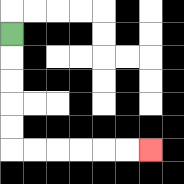{'start': '[0, 1]', 'end': '[6, 6]', 'path_directions': 'D,D,D,D,D,R,R,R,R,R,R', 'path_coordinates': '[[0, 1], [0, 2], [0, 3], [0, 4], [0, 5], [0, 6], [1, 6], [2, 6], [3, 6], [4, 6], [5, 6], [6, 6]]'}